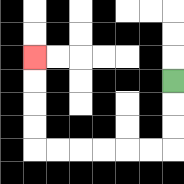{'start': '[7, 3]', 'end': '[1, 2]', 'path_directions': 'D,D,D,L,L,L,L,L,L,U,U,U,U', 'path_coordinates': '[[7, 3], [7, 4], [7, 5], [7, 6], [6, 6], [5, 6], [4, 6], [3, 6], [2, 6], [1, 6], [1, 5], [1, 4], [1, 3], [1, 2]]'}